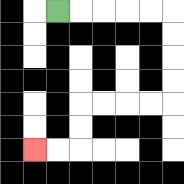{'start': '[2, 0]', 'end': '[1, 6]', 'path_directions': 'R,R,R,R,R,D,D,D,D,L,L,L,L,D,D,L,L', 'path_coordinates': '[[2, 0], [3, 0], [4, 0], [5, 0], [6, 0], [7, 0], [7, 1], [7, 2], [7, 3], [7, 4], [6, 4], [5, 4], [4, 4], [3, 4], [3, 5], [3, 6], [2, 6], [1, 6]]'}